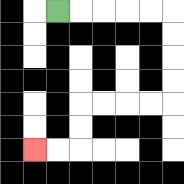{'start': '[2, 0]', 'end': '[1, 6]', 'path_directions': 'R,R,R,R,R,D,D,D,D,L,L,L,L,D,D,L,L', 'path_coordinates': '[[2, 0], [3, 0], [4, 0], [5, 0], [6, 0], [7, 0], [7, 1], [7, 2], [7, 3], [7, 4], [6, 4], [5, 4], [4, 4], [3, 4], [3, 5], [3, 6], [2, 6], [1, 6]]'}